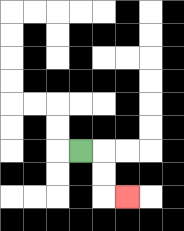{'start': '[3, 6]', 'end': '[5, 8]', 'path_directions': 'R,D,D,R', 'path_coordinates': '[[3, 6], [4, 6], [4, 7], [4, 8], [5, 8]]'}